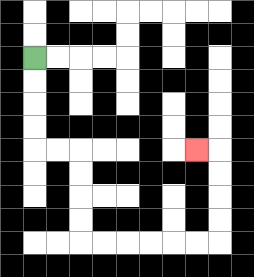{'start': '[1, 2]', 'end': '[8, 6]', 'path_directions': 'D,D,D,D,R,R,D,D,D,D,R,R,R,R,R,R,U,U,U,U,L', 'path_coordinates': '[[1, 2], [1, 3], [1, 4], [1, 5], [1, 6], [2, 6], [3, 6], [3, 7], [3, 8], [3, 9], [3, 10], [4, 10], [5, 10], [6, 10], [7, 10], [8, 10], [9, 10], [9, 9], [9, 8], [9, 7], [9, 6], [8, 6]]'}